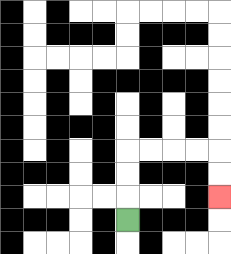{'start': '[5, 9]', 'end': '[9, 8]', 'path_directions': 'U,U,U,R,R,R,R,D,D', 'path_coordinates': '[[5, 9], [5, 8], [5, 7], [5, 6], [6, 6], [7, 6], [8, 6], [9, 6], [9, 7], [9, 8]]'}